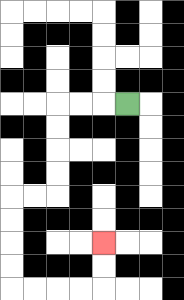{'start': '[5, 4]', 'end': '[4, 10]', 'path_directions': 'L,L,L,D,D,D,D,L,L,D,D,D,D,R,R,R,R,U,U', 'path_coordinates': '[[5, 4], [4, 4], [3, 4], [2, 4], [2, 5], [2, 6], [2, 7], [2, 8], [1, 8], [0, 8], [0, 9], [0, 10], [0, 11], [0, 12], [1, 12], [2, 12], [3, 12], [4, 12], [4, 11], [4, 10]]'}